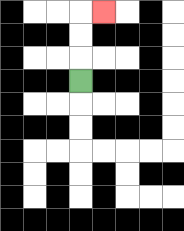{'start': '[3, 3]', 'end': '[4, 0]', 'path_directions': 'U,U,U,R', 'path_coordinates': '[[3, 3], [3, 2], [3, 1], [3, 0], [4, 0]]'}